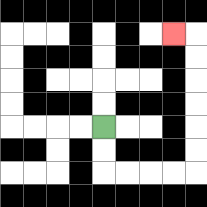{'start': '[4, 5]', 'end': '[7, 1]', 'path_directions': 'D,D,R,R,R,R,U,U,U,U,U,U,L', 'path_coordinates': '[[4, 5], [4, 6], [4, 7], [5, 7], [6, 7], [7, 7], [8, 7], [8, 6], [8, 5], [8, 4], [8, 3], [8, 2], [8, 1], [7, 1]]'}